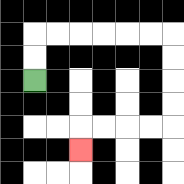{'start': '[1, 3]', 'end': '[3, 6]', 'path_directions': 'U,U,R,R,R,R,R,R,D,D,D,D,L,L,L,L,D', 'path_coordinates': '[[1, 3], [1, 2], [1, 1], [2, 1], [3, 1], [4, 1], [5, 1], [6, 1], [7, 1], [7, 2], [7, 3], [7, 4], [7, 5], [6, 5], [5, 5], [4, 5], [3, 5], [3, 6]]'}